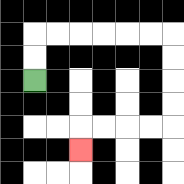{'start': '[1, 3]', 'end': '[3, 6]', 'path_directions': 'U,U,R,R,R,R,R,R,D,D,D,D,L,L,L,L,D', 'path_coordinates': '[[1, 3], [1, 2], [1, 1], [2, 1], [3, 1], [4, 1], [5, 1], [6, 1], [7, 1], [7, 2], [7, 3], [7, 4], [7, 5], [6, 5], [5, 5], [4, 5], [3, 5], [3, 6]]'}